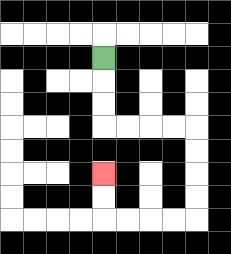{'start': '[4, 2]', 'end': '[4, 7]', 'path_directions': 'D,D,D,R,R,R,R,D,D,D,D,L,L,L,L,U,U', 'path_coordinates': '[[4, 2], [4, 3], [4, 4], [4, 5], [5, 5], [6, 5], [7, 5], [8, 5], [8, 6], [8, 7], [8, 8], [8, 9], [7, 9], [6, 9], [5, 9], [4, 9], [4, 8], [4, 7]]'}